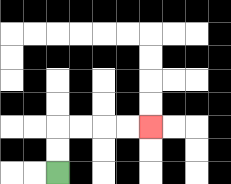{'start': '[2, 7]', 'end': '[6, 5]', 'path_directions': 'U,U,R,R,R,R', 'path_coordinates': '[[2, 7], [2, 6], [2, 5], [3, 5], [4, 5], [5, 5], [6, 5]]'}